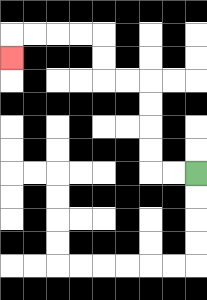{'start': '[8, 7]', 'end': '[0, 2]', 'path_directions': 'L,L,U,U,U,U,L,L,U,U,L,L,L,L,D', 'path_coordinates': '[[8, 7], [7, 7], [6, 7], [6, 6], [6, 5], [6, 4], [6, 3], [5, 3], [4, 3], [4, 2], [4, 1], [3, 1], [2, 1], [1, 1], [0, 1], [0, 2]]'}